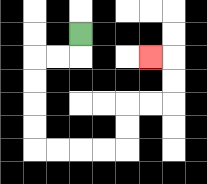{'start': '[3, 1]', 'end': '[6, 2]', 'path_directions': 'D,L,L,D,D,D,D,R,R,R,R,U,U,R,R,U,U,L', 'path_coordinates': '[[3, 1], [3, 2], [2, 2], [1, 2], [1, 3], [1, 4], [1, 5], [1, 6], [2, 6], [3, 6], [4, 6], [5, 6], [5, 5], [5, 4], [6, 4], [7, 4], [7, 3], [7, 2], [6, 2]]'}